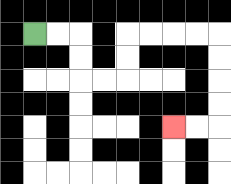{'start': '[1, 1]', 'end': '[7, 5]', 'path_directions': 'R,R,D,D,R,R,U,U,R,R,R,R,D,D,D,D,L,L', 'path_coordinates': '[[1, 1], [2, 1], [3, 1], [3, 2], [3, 3], [4, 3], [5, 3], [5, 2], [5, 1], [6, 1], [7, 1], [8, 1], [9, 1], [9, 2], [9, 3], [9, 4], [9, 5], [8, 5], [7, 5]]'}